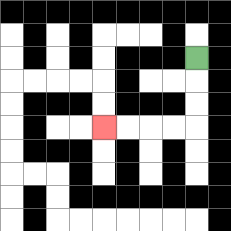{'start': '[8, 2]', 'end': '[4, 5]', 'path_directions': 'D,D,D,L,L,L,L', 'path_coordinates': '[[8, 2], [8, 3], [8, 4], [8, 5], [7, 5], [6, 5], [5, 5], [4, 5]]'}